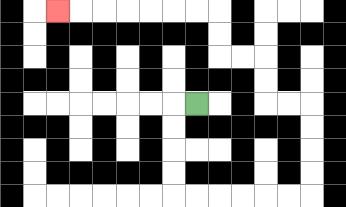{'start': '[8, 4]', 'end': '[2, 0]', 'path_directions': 'L,D,D,D,D,R,R,R,R,R,R,U,U,U,U,L,L,U,U,L,L,U,U,L,L,L,L,L,L,L', 'path_coordinates': '[[8, 4], [7, 4], [7, 5], [7, 6], [7, 7], [7, 8], [8, 8], [9, 8], [10, 8], [11, 8], [12, 8], [13, 8], [13, 7], [13, 6], [13, 5], [13, 4], [12, 4], [11, 4], [11, 3], [11, 2], [10, 2], [9, 2], [9, 1], [9, 0], [8, 0], [7, 0], [6, 0], [5, 0], [4, 0], [3, 0], [2, 0]]'}